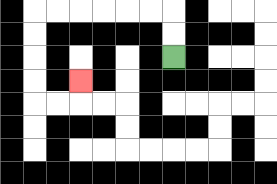{'start': '[7, 2]', 'end': '[3, 3]', 'path_directions': 'U,U,L,L,L,L,L,L,D,D,D,D,R,R,U', 'path_coordinates': '[[7, 2], [7, 1], [7, 0], [6, 0], [5, 0], [4, 0], [3, 0], [2, 0], [1, 0], [1, 1], [1, 2], [1, 3], [1, 4], [2, 4], [3, 4], [3, 3]]'}